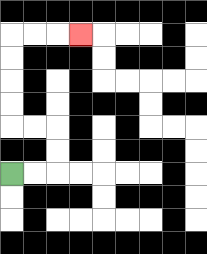{'start': '[0, 7]', 'end': '[3, 1]', 'path_directions': 'R,R,U,U,L,L,U,U,U,U,R,R,R', 'path_coordinates': '[[0, 7], [1, 7], [2, 7], [2, 6], [2, 5], [1, 5], [0, 5], [0, 4], [0, 3], [0, 2], [0, 1], [1, 1], [2, 1], [3, 1]]'}